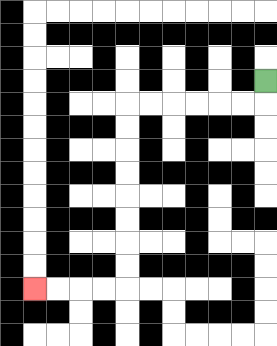{'start': '[11, 3]', 'end': '[1, 12]', 'path_directions': 'D,L,L,L,L,L,L,D,D,D,D,D,D,D,D,L,L,L,L', 'path_coordinates': '[[11, 3], [11, 4], [10, 4], [9, 4], [8, 4], [7, 4], [6, 4], [5, 4], [5, 5], [5, 6], [5, 7], [5, 8], [5, 9], [5, 10], [5, 11], [5, 12], [4, 12], [3, 12], [2, 12], [1, 12]]'}